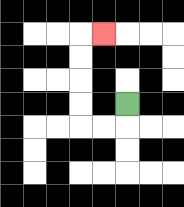{'start': '[5, 4]', 'end': '[4, 1]', 'path_directions': 'D,L,L,U,U,U,U,R', 'path_coordinates': '[[5, 4], [5, 5], [4, 5], [3, 5], [3, 4], [3, 3], [3, 2], [3, 1], [4, 1]]'}